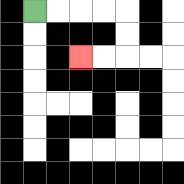{'start': '[1, 0]', 'end': '[3, 2]', 'path_directions': 'R,R,R,R,D,D,L,L', 'path_coordinates': '[[1, 0], [2, 0], [3, 0], [4, 0], [5, 0], [5, 1], [5, 2], [4, 2], [3, 2]]'}